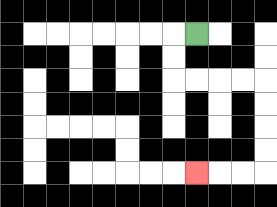{'start': '[8, 1]', 'end': '[8, 7]', 'path_directions': 'L,D,D,R,R,R,R,D,D,D,D,L,L,L', 'path_coordinates': '[[8, 1], [7, 1], [7, 2], [7, 3], [8, 3], [9, 3], [10, 3], [11, 3], [11, 4], [11, 5], [11, 6], [11, 7], [10, 7], [9, 7], [8, 7]]'}